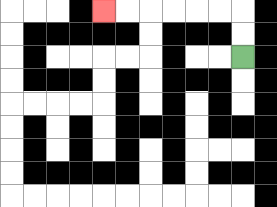{'start': '[10, 2]', 'end': '[4, 0]', 'path_directions': 'U,U,L,L,L,L,L,L', 'path_coordinates': '[[10, 2], [10, 1], [10, 0], [9, 0], [8, 0], [7, 0], [6, 0], [5, 0], [4, 0]]'}